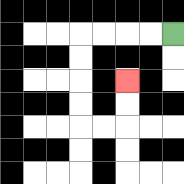{'start': '[7, 1]', 'end': '[5, 3]', 'path_directions': 'L,L,L,L,D,D,D,D,R,R,U,U', 'path_coordinates': '[[7, 1], [6, 1], [5, 1], [4, 1], [3, 1], [3, 2], [3, 3], [3, 4], [3, 5], [4, 5], [5, 5], [5, 4], [5, 3]]'}